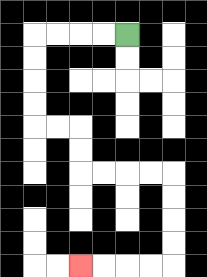{'start': '[5, 1]', 'end': '[3, 11]', 'path_directions': 'L,L,L,L,D,D,D,D,R,R,D,D,R,R,R,R,D,D,D,D,L,L,L,L', 'path_coordinates': '[[5, 1], [4, 1], [3, 1], [2, 1], [1, 1], [1, 2], [1, 3], [1, 4], [1, 5], [2, 5], [3, 5], [3, 6], [3, 7], [4, 7], [5, 7], [6, 7], [7, 7], [7, 8], [7, 9], [7, 10], [7, 11], [6, 11], [5, 11], [4, 11], [3, 11]]'}